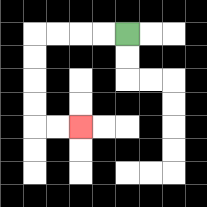{'start': '[5, 1]', 'end': '[3, 5]', 'path_directions': 'L,L,L,L,D,D,D,D,R,R', 'path_coordinates': '[[5, 1], [4, 1], [3, 1], [2, 1], [1, 1], [1, 2], [1, 3], [1, 4], [1, 5], [2, 5], [3, 5]]'}